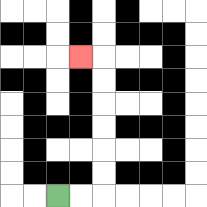{'start': '[2, 8]', 'end': '[3, 2]', 'path_directions': 'R,R,U,U,U,U,U,U,L', 'path_coordinates': '[[2, 8], [3, 8], [4, 8], [4, 7], [4, 6], [4, 5], [4, 4], [4, 3], [4, 2], [3, 2]]'}